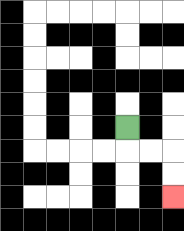{'start': '[5, 5]', 'end': '[7, 8]', 'path_directions': 'D,R,R,D,D', 'path_coordinates': '[[5, 5], [5, 6], [6, 6], [7, 6], [7, 7], [7, 8]]'}